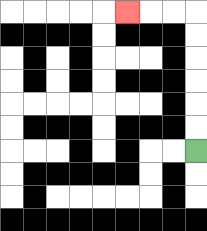{'start': '[8, 6]', 'end': '[5, 0]', 'path_directions': 'U,U,U,U,U,U,L,L,L', 'path_coordinates': '[[8, 6], [8, 5], [8, 4], [8, 3], [8, 2], [8, 1], [8, 0], [7, 0], [6, 0], [5, 0]]'}